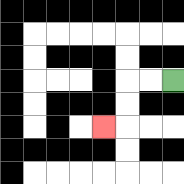{'start': '[7, 3]', 'end': '[4, 5]', 'path_directions': 'L,L,D,D,L', 'path_coordinates': '[[7, 3], [6, 3], [5, 3], [5, 4], [5, 5], [4, 5]]'}